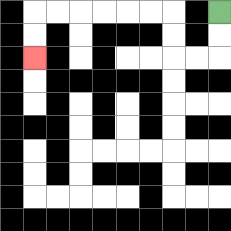{'start': '[9, 0]', 'end': '[1, 2]', 'path_directions': 'D,D,L,L,U,U,L,L,L,L,L,L,D,D', 'path_coordinates': '[[9, 0], [9, 1], [9, 2], [8, 2], [7, 2], [7, 1], [7, 0], [6, 0], [5, 0], [4, 0], [3, 0], [2, 0], [1, 0], [1, 1], [1, 2]]'}